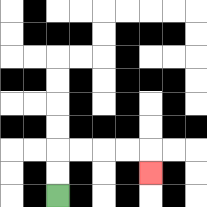{'start': '[2, 8]', 'end': '[6, 7]', 'path_directions': 'U,U,R,R,R,R,D', 'path_coordinates': '[[2, 8], [2, 7], [2, 6], [3, 6], [4, 6], [5, 6], [6, 6], [6, 7]]'}